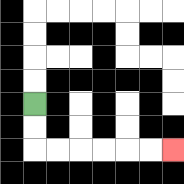{'start': '[1, 4]', 'end': '[7, 6]', 'path_directions': 'D,D,R,R,R,R,R,R', 'path_coordinates': '[[1, 4], [1, 5], [1, 6], [2, 6], [3, 6], [4, 6], [5, 6], [6, 6], [7, 6]]'}